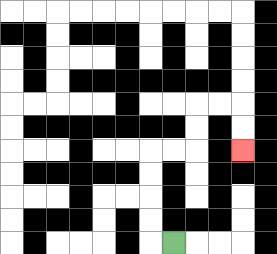{'start': '[7, 10]', 'end': '[10, 6]', 'path_directions': 'L,U,U,U,U,R,R,U,U,R,R,D,D', 'path_coordinates': '[[7, 10], [6, 10], [6, 9], [6, 8], [6, 7], [6, 6], [7, 6], [8, 6], [8, 5], [8, 4], [9, 4], [10, 4], [10, 5], [10, 6]]'}